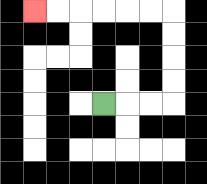{'start': '[4, 4]', 'end': '[1, 0]', 'path_directions': 'R,R,R,U,U,U,U,L,L,L,L,L,L', 'path_coordinates': '[[4, 4], [5, 4], [6, 4], [7, 4], [7, 3], [7, 2], [7, 1], [7, 0], [6, 0], [5, 0], [4, 0], [3, 0], [2, 0], [1, 0]]'}